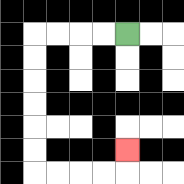{'start': '[5, 1]', 'end': '[5, 6]', 'path_directions': 'L,L,L,L,D,D,D,D,D,D,R,R,R,R,U', 'path_coordinates': '[[5, 1], [4, 1], [3, 1], [2, 1], [1, 1], [1, 2], [1, 3], [1, 4], [1, 5], [1, 6], [1, 7], [2, 7], [3, 7], [4, 7], [5, 7], [5, 6]]'}